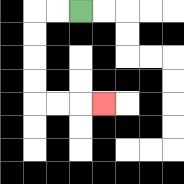{'start': '[3, 0]', 'end': '[4, 4]', 'path_directions': 'L,L,D,D,D,D,R,R,R', 'path_coordinates': '[[3, 0], [2, 0], [1, 0], [1, 1], [1, 2], [1, 3], [1, 4], [2, 4], [3, 4], [4, 4]]'}